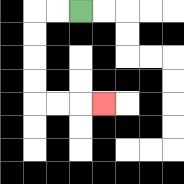{'start': '[3, 0]', 'end': '[4, 4]', 'path_directions': 'L,L,D,D,D,D,R,R,R', 'path_coordinates': '[[3, 0], [2, 0], [1, 0], [1, 1], [1, 2], [1, 3], [1, 4], [2, 4], [3, 4], [4, 4]]'}